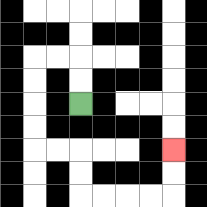{'start': '[3, 4]', 'end': '[7, 6]', 'path_directions': 'U,U,L,L,D,D,D,D,R,R,D,D,R,R,R,R,U,U', 'path_coordinates': '[[3, 4], [3, 3], [3, 2], [2, 2], [1, 2], [1, 3], [1, 4], [1, 5], [1, 6], [2, 6], [3, 6], [3, 7], [3, 8], [4, 8], [5, 8], [6, 8], [7, 8], [7, 7], [7, 6]]'}